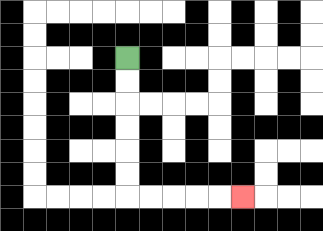{'start': '[5, 2]', 'end': '[10, 8]', 'path_directions': 'D,D,D,D,D,D,R,R,R,R,R', 'path_coordinates': '[[5, 2], [5, 3], [5, 4], [5, 5], [5, 6], [5, 7], [5, 8], [6, 8], [7, 8], [8, 8], [9, 8], [10, 8]]'}